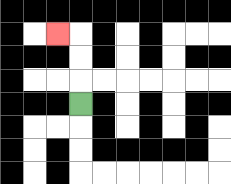{'start': '[3, 4]', 'end': '[2, 1]', 'path_directions': 'U,U,U,L', 'path_coordinates': '[[3, 4], [3, 3], [3, 2], [3, 1], [2, 1]]'}